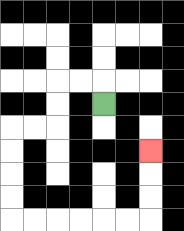{'start': '[4, 4]', 'end': '[6, 6]', 'path_directions': 'U,L,L,D,D,L,L,D,D,D,D,R,R,R,R,R,R,U,U,U', 'path_coordinates': '[[4, 4], [4, 3], [3, 3], [2, 3], [2, 4], [2, 5], [1, 5], [0, 5], [0, 6], [0, 7], [0, 8], [0, 9], [1, 9], [2, 9], [3, 9], [4, 9], [5, 9], [6, 9], [6, 8], [6, 7], [6, 6]]'}